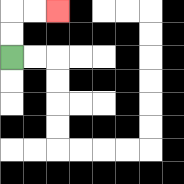{'start': '[0, 2]', 'end': '[2, 0]', 'path_directions': 'U,U,R,R', 'path_coordinates': '[[0, 2], [0, 1], [0, 0], [1, 0], [2, 0]]'}